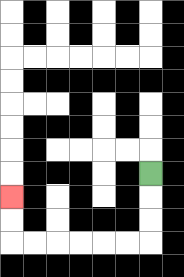{'start': '[6, 7]', 'end': '[0, 8]', 'path_directions': 'D,D,D,L,L,L,L,L,L,U,U', 'path_coordinates': '[[6, 7], [6, 8], [6, 9], [6, 10], [5, 10], [4, 10], [3, 10], [2, 10], [1, 10], [0, 10], [0, 9], [0, 8]]'}